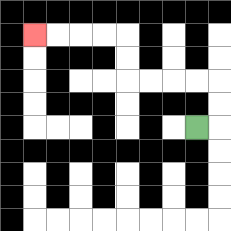{'start': '[8, 5]', 'end': '[1, 1]', 'path_directions': 'R,U,U,L,L,L,L,U,U,L,L,L,L', 'path_coordinates': '[[8, 5], [9, 5], [9, 4], [9, 3], [8, 3], [7, 3], [6, 3], [5, 3], [5, 2], [5, 1], [4, 1], [3, 1], [2, 1], [1, 1]]'}